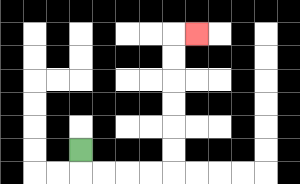{'start': '[3, 6]', 'end': '[8, 1]', 'path_directions': 'D,R,R,R,R,U,U,U,U,U,U,R', 'path_coordinates': '[[3, 6], [3, 7], [4, 7], [5, 7], [6, 7], [7, 7], [7, 6], [7, 5], [7, 4], [7, 3], [7, 2], [7, 1], [8, 1]]'}